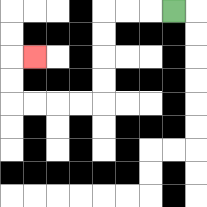{'start': '[7, 0]', 'end': '[1, 2]', 'path_directions': 'L,L,L,D,D,D,D,L,L,L,L,U,U,R', 'path_coordinates': '[[7, 0], [6, 0], [5, 0], [4, 0], [4, 1], [4, 2], [4, 3], [4, 4], [3, 4], [2, 4], [1, 4], [0, 4], [0, 3], [0, 2], [1, 2]]'}